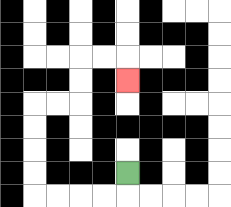{'start': '[5, 7]', 'end': '[5, 3]', 'path_directions': 'D,L,L,L,L,U,U,U,U,R,R,U,U,R,R,D', 'path_coordinates': '[[5, 7], [5, 8], [4, 8], [3, 8], [2, 8], [1, 8], [1, 7], [1, 6], [1, 5], [1, 4], [2, 4], [3, 4], [3, 3], [3, 2], [4, 2], [5, 2], [5, 3]]'}